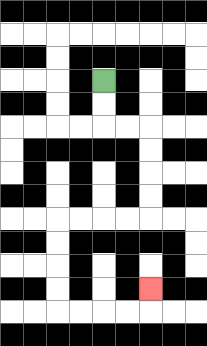{'start': '[4, 3]', 'end': '[6, 12]', 'path_directions': 'D,D,R,R,D,D,D,D,L,L,L,L,D,D,D,D,R,R,R,R,U', 'path_coordinates': '[[4, 3], [4, 4], [4, 5], [5, 5], [6, 5], [6, 6], [6, 7], [6, 8], [6, 9], [5, 9], [4, 9], [3, 9], [2, 9], [2, 10], [2, 11], [2, 12], [2, 13], [3, 13], [4, 13], [5, 13], [6, 13], [6, 12]]'}